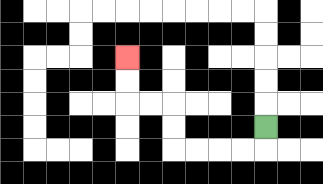{'start': '[11, 5]', 'end': '[5, 2]', 'path_directions': 'D,L,L,L,L,U,U,L,L,U,U', 'path_coordinates': '[[11, 5], [11, 6], [10, 6], [9, 6], [8, 6], [7, 6], [7, 5], [7, 4], [6, 4], [5, 4], [5, 3], [5, 2]]'}